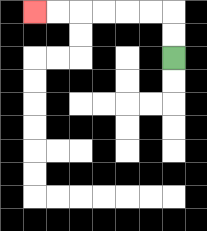{'start': '[7, 2]', 'end': '[1, 0]', 'path_directions': 'U,U,L,L,L,L,L,L', 'path_coordinates': '[[7, 2], [7, 1], [7, 0], [6, 0], [5, 0], [4, 0], [3, 0], [2, 0], [1, 0]]'}